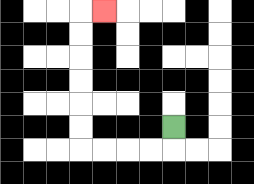{'start': '[7, 5]', 'end': '[4, 0]', 'path_directions': 'D,L,L,L,L,U,U,U,U,U,U,R', 'path_coordinates': '[[7, 5], [7, 6], [6, 6], [5, 6], [4, 6], [3, 6], [3, 5], [3, 4], [3, 3], [3, 2], [3, 1], [3, 0], [4, 0]]'}